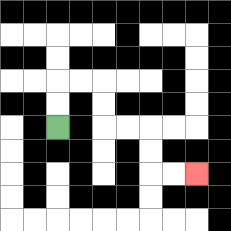{'start': '[2, 5]', 'end': '[8, 7]', 'path_directions': 'U,U,R,R,D,D,R,R,D,D,R,R', 'path_coordinates': '[[2, 5], [2, 4], [2, 3], [3, 3], [4, 3], [4, 4], [4, 5], [5, 5], [6, 5], [6, 6], [6, 7], [7, 7], [8, 7]]'}